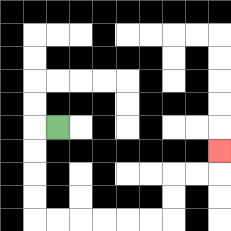{'start': '[2, 5]', 'end': '[9, 6]', 'path_directions': 'L,D,D,D,D,R,R,R,R,R,R,U,U,R,R,U', 'path_coordinates': '[[2, 5], [1, 5], [1, 6], [1, 7], [1, 8], [1, 9], [2, 9], [3, 9], [4, 9], [5, 9], [6, 9], [7, 9], [7, 8], [7, 7], [8, 7], [9, 7], [9, 6]]'}